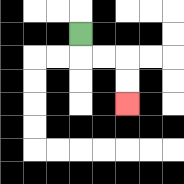{'start': '[3, 1]', 'end': '[5, 4]', 'path_directions': 'D,R,R,D,D', 'path_coordinates': '[[3, 1], [3, 2], [4, 2], [5, 2], [5, 3], [5, 4]]'}